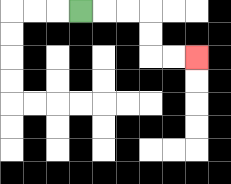{'start': '[3, 0]', 'end': '[8, 2]', 'path_directions': 'R,R,R,D,D,R,R', 'path_coordinates': '[[3, 0], [4, 0], [5, 0], [6, 0], [6, 1], [6, 2], [7, 2], [8, 2]]'}